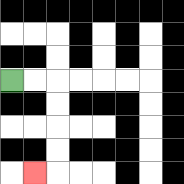{'start': '[0, 3]', 'end': '[1, 7]', 'path_directions': 'R,R,D,D,D,D,L', 'path_coordinates': '[[0, 3], [1, 3], [2, 3], [2, 4], [2, 5], [2, 6], [2, 7], [1, 7]]'}